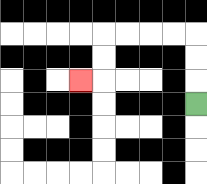{'start': '[8, 4]', 'end': '[3, 3]', 'path_directions': 'U,U,U,L,L,L,L,D,D,L', 'path_coordinates': '[[8, 4], [8, 3], [8, 2], [8, 1], [7, 1], [6, 1], [5, 1], [4, 1], [4, 2], [4, 3], [3, 3]]'}